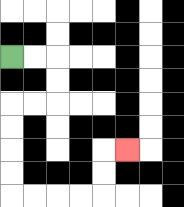{'start': '[0, 2]', 'end': '[5, 6]', 'path_directions': 'R,R,D,D,L,L,D,D,D,D,R,R,R,R,U,U,R', 'path_coordinates': '[[0, 2], [1, 2], [2, 2], [2, 3], [2, 4], [1, 4], [0, 4], [0, 5], [0, 6], [0, 7], [0, 8], [1, 8], [2, 8], [3, 8], [4, 8], [4, 7], [4, 6], [5, 6]]'}